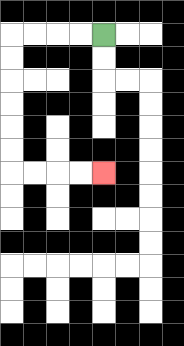{'start': '[4, 1]', 'end': '[4, 7]', 'path_directions': 'L,L,L,L,D,D,D,D,D,D,R,R,R,R', 'path_coordinates': '[[4, 1], [3, 1], [2, 1], [1, 1], [0, 1], [0, 2], [0, 3], [0, 4], [0, 5], [0, 6], [0, 7], [1, 7], [2, 7], [3, 7], [4, 7]]'}